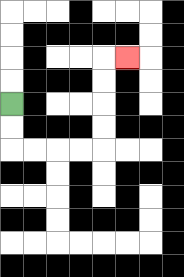{'start': '[0, 4]', 'end': '[5, 2]', 'path_directions': 'D,D,R,R,R,R,U,U,U,U,R', 'path_coordinates': '[[0, 4], [0, 5], [0, 6], [1, 6], [2, 6], [3, 6], [4, 6], [4, 5], [4, 4], [4, 3], [4, 2], [5, 2]]'}